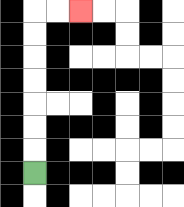{'start': '[1, 7]', 'end': '[3, 0]', 'path_directions': 'U,U,U,U,U,U,U,R,R', 'path_coordinates': '[[1, 7], [1, 6], [1, 5], [1, 4], [1, 3], [1, 2], [1, 1], [1, 0], [2, 0], [3, 0]]'}